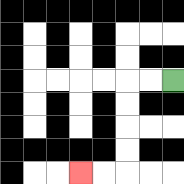{'start': '[7, 3]', 'end': '[3, 7]', 'path_directions': 'L,L,D,D,D,D,L,L', 'path_coordinates': '[[7, 3], [6, 3], [5, 3], [5, 4], [5, 5], [5, 6], [5, 7], [4, 7], [3, 7]]'}